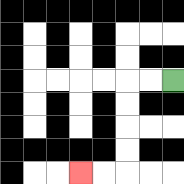{'start': '[7, 3]', 'end': '[3, 7]', 'path_directions': 'L,L,D,D,D,D,L,L', 'path_coordinates': '[[7, 3], [6, 3], [5, 3], [5, 4], [5, 5], [5, 6], [5, 7], [4, 7], [3, 7]]'}